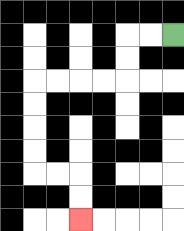{'start': '[7, 1]', 'end': '[3, 9]', 'path_directions': 'L,L,D,D,L,L,L,L,D,D,D,D,R,R,D,D', 'path_coordinates': '[[7, 1], [6, 1], [5, 1], [5, 2], [5, 3], [4, 3], [3, 3], [2, 3], [1, 3], [1, 4], [1, 5], [1, 6], [1, 7], [2, 7], [3, 7], [3, 8], [3, 9]]'}